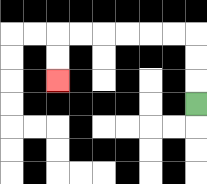{'start': '[8, 4]', 'end': '[2, 3]', 'path_directions': 'U,U,U,L,L,L,L,L,L,D,D', 'path_coordinates': '[[8, 4], [8, 3], [8, 2], [8, 1], [7, 1], [6, 1], [5, 1], [4, 1], [3, 1], [2, 1], [2, 2], [2, 3]]'}